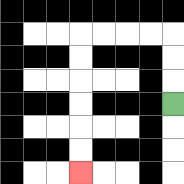{'start': '[7, 4]', 'end': '[3, 7]', 'path_directions': 'U,U,U,L,L,L,L,D,D,D,D,D,D', 'path_coordinates': '[[7, 4], [7, 3], [7, 2], [7, 1], [6, 1], [5, 1], [4, 1], [3, 1], [3, 2], [3, 3], [3, 4], [3, 5], [3, 6], [3, 7]]'}